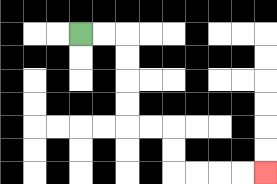{'start': '[3, 1]', 'end': '[11, 7]', 'path_directions': 'R,R,D,D,D,D,R,R,D,D,R,R,R,R', 'path_coordinates': '[[3, 1], [4, 1], [5, 1], [5, 2], [5, 3], [5, 4], [5, 5], [6, 5], [7, 5], [7, 6], [7, 7], [8, 7], [9, 7], [10, 7], [11, 7]]'}